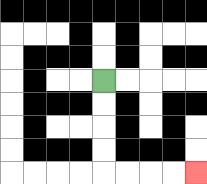{'start': '[4, 3]', 'end': '[8, 7]', 'path_directions': 'D,D,D,D,R,R,R,R', 'path_coordinates': '[[4, 3], [4, 4], [4, 5], [4, 6], [4, 7], [5, 7], [6, 7], [7, 7], [8, 7]]'}